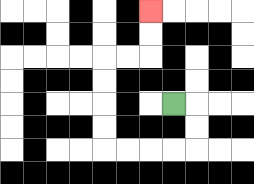{'start': '[7, 4]', 'end': '[6, 0]', 'path_directions': 'R,D,D,L,L,L,L,U,U,U,U,R,R,U,U', 'path_coordinates': '[[7, 4], [8, 4], [8, 5], [8, 6], [7, 6], [6, 6], [5, 6], [4, 6], [4, 5], [4, 4], [4, 3], [4, 2], [5, 2], [6, 2], [6, 1], [6, 0]]'}